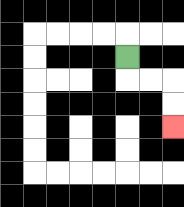{'start': '[5, 2]', 'end': '[7, 5]', 'path_directions': 'D,R,R,D,D', 'path_coordinates': '[[5, 2], [5, 3], [6, 3], [7, 3], [7, 4], [7, 5]]'}